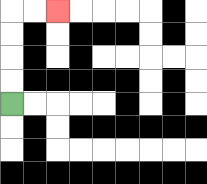{'start': '[0, 4]', 'end': '[2, 0]', 'path_directions': 'U,U,U,U,R,R', 'path_coordinates': '[[0, 4], [0, 3], [0, 2], [0, 1], [0, 0], [1, 0], [2, 0]]'}